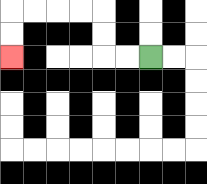{'start': '[6, 2]', 'end': '[0, 2]', 'path_directions': 'L,L,U,U,L,L,L,L,D,D', 'path_coordinates': '[[6, 2], [5, 2], [4, 2], [4, 1], [4, 0], [3, 0], [2, 0], [1, 0], [0, 0], [0, 1], [0, 2]]'}